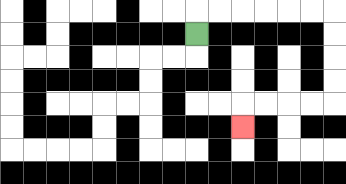{'start': '[8, 1]', 'end': '[10, 5]', 'path_directions': 'U,R,R,R,R,R,R,D,D,D,D,L,L,L,L,D', 'path_coordinates': '[[8, 1], [8, 0], [9, 0], [10, 0], [11, 0], [12, 0], [13, 0], [14, 0], [14, 1], [14, 2], [14, 3], [14, 4], [13, 4], [12, 4], [11, 4], [10, 4], [10, 5]]'}